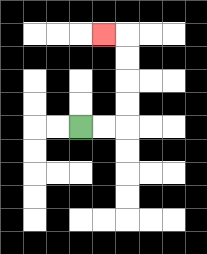{'start': '[3, 5]', 'end': '[4, 1]', 'path_directions': 'R,R,U,U,U,U,L', 'path_coordinates': '[[3, 5], [4, 5], [5, 5], [5, 4], [5, 3], [5, 2], [5, 1], [4, 1]]'}